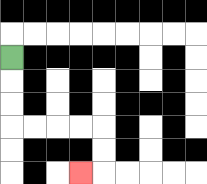{'start': '[0, 2]', 'end': '[3, 7]', 'path_directions': 'D,D,D,R,R,R,R,D,D,L', 'path_coordinates': '[[0, 2], [0, 3], [0, 4], [0, 5], [1, 5], [2, 5], [3, 5], [4, 5], [4, 6], [4, 7], [3, 7]]'}